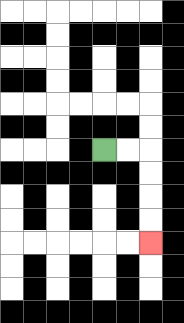{'start': '[4, 6]', 'end': '[6, 10]', 'path_directions': 'R,R,D,D,D,D', 'path_coordinates': '[[4, 6], [5, 6], [6, 6], [6, 7], [6, 8], [6, 9], [6, 10]]'}